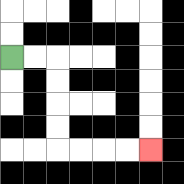{'start': '[0, 2]', 'end': '[6, 6]', 'path_directions': 'R,R,D,D,D,D,R,R,R,R', 'path_coordinates': '[[0, 2], [1, 2], [2, 2], [2, 3], [2, 4], [2, 5], [2, 6], [3, 6], [4, 6], [5, 6], [6, 6]]'}